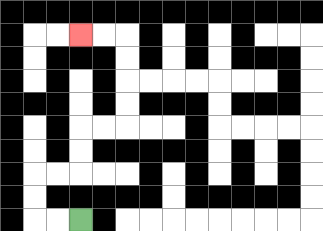{'start': '[3, 9]', 'end': '[3, 1]', 'path_directions': 'L,L,U,U,R,R,U,U,R,R,U,U,U,U,L,L', 'path_coordinates': '[[3, 9], [2, 9], [1, 9], [1, 8], [1, 7], [2, 7], [3, 7], [3, 6], [3, 5], [4, 5], [5, 5], [5, 4], [5, 3], [5, 2], [5, 1], [4, 1], [3, 1]]'}